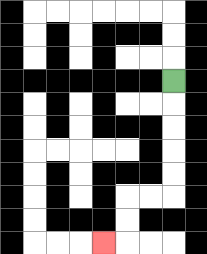{'start': '[7, 3]', 'end': '[4, 10]', 'path_directions': 'D,D,D,D,D,L,L,D,D,L', 'path_coordinates': '[[7, 3], [7, 4], [7, 5], [7, 6], [7, 7], [7, 8], [6, 8], [5, 8], [5, 9], [5, 10], [4, 10]]'}